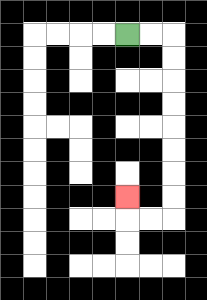{'start': '[5, 1]', 'end': '[5, 8]', 'path_directions': 'R,R,D,D,D,D,D,D,D,D,L,L,U', 'path_coordinates': '[[5, 1], [6, 1], [7, 1], [7, 2], [7, 3], [7, 4], [7, 5], [7, 6], [7, 7], [7, 8], [7, 9], [6, 9], [5, 9], [5, 8]]'}